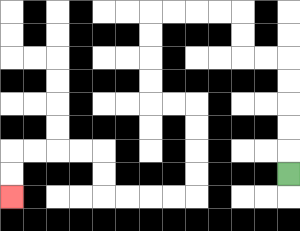{'start': '[12, 7]', 'end': '[0, 8]', 'path_directions': 'U,U,U,U,U,L,L,U,U,L,L,L,L,D,D,D,D,R,R,D,D,D,D,L,L,L,L,U,U,L,L,L,L,D,D', 'path_coordinates': '[[12, 7], [12, 6], [12, 5], [12, 4], [12, 3], [12, 2], [11, 2], [10, 2], [10, 1], [10, 0], [9, 0], [8, 0], [7, 0], [6, 0], [6, 1], [6, 2], [6, 3], [6, 4], [7, 4], [8, 4], [8, 5], [8, 6], [8, 7], [8, 8], [7, 8], [6, 8], [5, 8], [4, 8], [4, 7], [4, 6], [3, 6], [2, 6], [1, 6], [0, 6], [0, 7], [0, 8]]'}